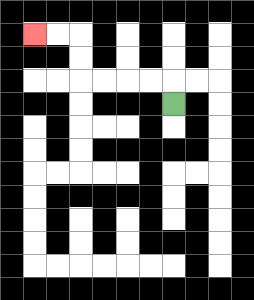{'start': '[7, 4]', 'end': '[1, 1]', 'path_directions': 'U,L,L,L,L,U,U,L,L', 'path_coordinates': '[[7, 4], [7, 3], [6, 3], [5, 3], [4, 3], [3, 3], [3, 2], [3, 1], [2, 1], [1, 1]]'}